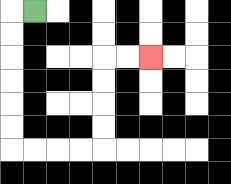{'start': '[1, 0]', 'end': '[6, 2]', 'path_directions': 'L,D,D,D,D,D,D,R,R,R,R,U,U,U,U,R,R', 'path_coordinates': '[[1, 0], [0, 0], [0, 1], [0, 2], [0, 3], [0, 4], [0, 5], [0, 6], [1, 6], [2, 6], [3, 6], [4, 6], [4, 5], [4, 4], [4, 3], [4, 2], [5, 2], [6, 2]]'}